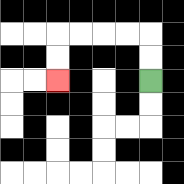{'start': '[6, 3]', 'end': '[2, 3]', 'path_directions': 'U,U,L,L,L,L,D,D', 'path_coordinates': '[[6, 3], [6, 2], [6, 1], [5, 1], [4, 1], [3, 1], [2, 1], [2, 2], [2, 3]]'}